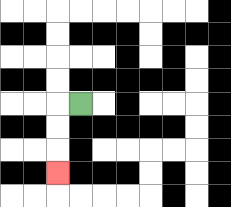{'start': '[3, 4]', 'end': '[2, 7]', 'path_directions': 'L,D,D,D', 'path_coordinates': '[[3, 4], [2, 4], [2, 5], [2, 6], [2, 7]]'}